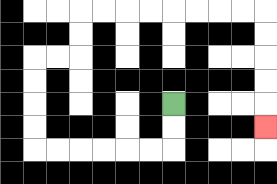{'start': '[7, 4]', 'end': '[11, 5]', 'path_directions': 'D,D,L,L,L,L,L,L,U,U,U,U,R,R,U,U,R,R,R,R,R,R,R,R,D,D,D,D,D', 'path_coordinates': '[[7, 4], [7, 5], [7, 6], [6, 6], [5, 6], [4, 6], [3, 6], [2, 6], [1, 6], [1, 5], [1, 4], [1, 3], [1, 2], [2, 2], [3, 2], [3, 1], [3, 0], [4, 0], [5, 0], [6, 0], [7, 0], [8, 0], [9, 0], [10, 0], [11, 0], [11, 1], [11, 2], [11, 3], [11, 4], [11, 5]]'}